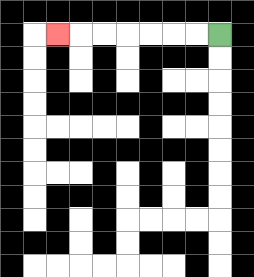{'start': '[9, 1]', 'end': '[2, 1]', 'path_directions': 'L,L,L,L,L,L,L', 'path_coordinates': '[[9, 1], [8, 1], [7, 1], [6, 1], [5, 1], [4, 1], [3, 1], [2, 1]]'}